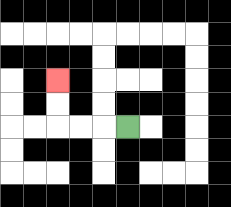{'start': '[5, 5]', 'end': '[2, 3]', 'path_directions': 'L,L,L,U,U', 'path_coordinates': '[[5, 5], [4, 5], [3, 5], [2, 5], [2, 4], [2, 3]]'}